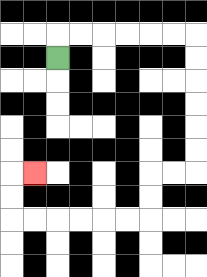{'start': '[2, 2]', 'end': '[1, 7]', 'path_directions': 'U,R,R,R,R,R,R,D,D,D,D,D,D,L,L,D,D,L,L,L,L,L,L,U,U,R', 'path_coordinates': '[[2, 2], [2, 1], [3, 1], [4, 1], [5, 1], [6, 1], [7, 1], [8, 1], [8, 2], [8, 3], [8, 4], [8, 5], [8, 6], [8, 7], [7, 7], [6, 7], [6, 8], [6, 9], [5, 9], [4, 9], [3, 9], [2, 9], [1, 9], [0, 9], [0, 8], [0, 7], [1, 7]]'}